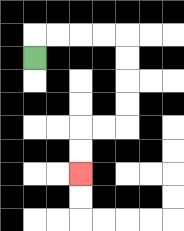{'start': '[1, 2]', 'end': '[3, 7]', 'path_directions': 'U,R,R,R,R,D,D,D,D,L,L,D,D', 'path_coordinates': '[[1, 2], [1, 1], [2, 1], [3, 1], [4, 1], [5, 1], [5, 2], [5, 3], [5, 4], [5, 5], [4, 5], [3, 5], [3, 6], [3, 7]]'}